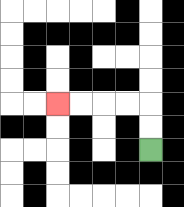{'start': '[6, 6]', 'end': '[2, 4]', 'path_directions': 'U,U,L,L,L,L', 'path_coordinates': '[[6, 6], [6, 5], [6, 4], [5, 4], [4, 4], [3, 4], [2, 4]]'}